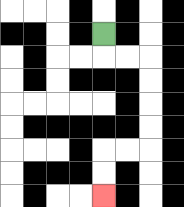{'start': '[4, 1]', 'end': '[4, 8]', 'path_directions': 'D,R,R,D,D,D,D,L,L,D,D', 'path_coordinates': '[[4, 1], [4, 2], [5, 2], [6, 2], [6, 3], [6, 4], [6, 5], [6, 6], [5, 6], [4, 6], [4, 7], [4, 8]]'}